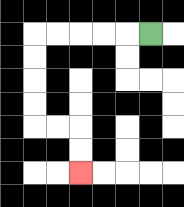{'start': '[6, 1]', 'end': '[3, 7]', 'path_directions': 'L,L,L,L,L,D,D,D,D,R,R,D,D', 'path_coordinates': '[[6, 1], [5, 1], [4, 1], [3, 1], [2, 1], [1, 1], [1, 2], [1, 3], [1, 4], [1, 5], [2, 5], [3, 5], [3, 6], [3, 7]]'}